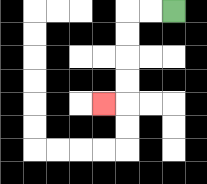{'start': '[7, 0]', 'end': '[4, 4]', 'path_directions': 'L,L,D,D,D,D,L', 'path_coordinates': '[[7, 0], [6, 0], [5, 0], [5, 1], [5, 2], [5, 3], [5, 4], [4, 4]]'}